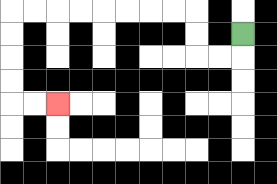{'start': '[10, 1]', 'end': '[2, 4]', 'path_directions': 'D,L,L,U,U,L,L,L,L,L,L,L,L,D,D,D,D,R,R', 'path_coordinates': '[[10, 1], [10, 2], [9, 2], [8, 2], [8, 1], [8, 0], [7, 0], [6, 0], [5, 0], [4, 0], [3, 0], [2, 0], [1, 0], [0, 0], [0, 1], [0, 2], [0, 3], [0, 4], [1, 4], [2, 4]]'}